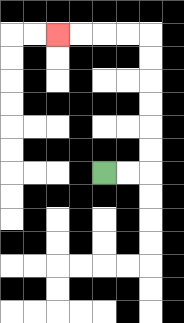{'start': '[4, 7]', 'end': '[2, 1]', 'path_directions': 'R,R,U,U,U,U,U,U,L,L,L,L', 'path_coordinates': '[[4, 7], [5, 7], [6, 7], [6, 6], [6, 5], [6, 4], [6, 3], [6, 2], [6, 1], [5, 1], [4, 1], [3, 1], [2, 1]]'}